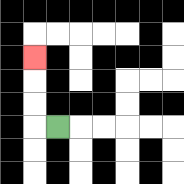{'start': '[2, 5]', 'end': '[1, 2]', 'path_directions': 'L,U,U,U', 'path_coordinates': '[[2, 5], [1, 5], [1, 4], [1, 3], [1, 2]]'}